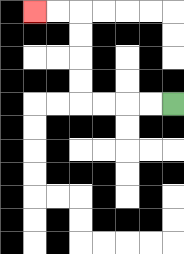{'start': '[7, 4]', 'end': '[1, 0]', 'path_directions': 'L,L,L,L,U,U,U,U,L,L', 'path_coordinates': '[[7, 4], [6, 4], [5, 4], [4, 4], [3, 4], [3, 3], [3, 2], [3, 1], [3, 0], [2, 0], [1, 0]]'}